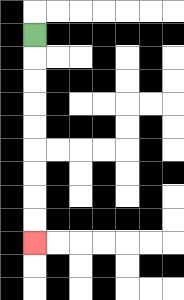{'start': '[1, 1]', 'end': '[1, 10]', 'path_directions': 'D,D,D,D,D,D,D,D,D', 'path_coordinates': '[[1, 1], [1, 2], [1, 3], [1, 4], [1, 5], [1, 6], [1, 7], [1, 8], [1, 9], [1, 10]]'}